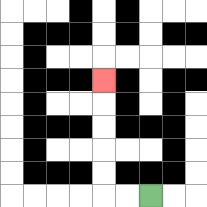{'start': '[6, 8]', 'end': '[4, 3]', 'path_directions': 'L,L,U,U,U,U,U', 'path_coordinates': '[[6, 8], [5, 8], [4, 8], [4, 7], [4, 6], [4, 5], [4, 4], [4, 3]]'}